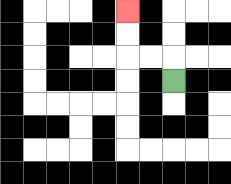{'start': '[7, 3]', 'end': '[5, 0]', 'path_directions': 'U,L,L,U,U', 'path_coordinates': '[[7, 3], [7, 2], [6, 2], [5, 2], [5, 1], [5, 0]]'}